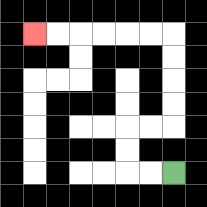{'start': '[7, 7]', 'end': '[1, 1]', 'path_directions': 'L,L,U,U,R,R,U,U,U,U,L,L,L,L,L,L', 'path_coordinates': '[[7, 7], [6, 7], [5, 7], [5, 6], [5, 5], [6, 5], [7, 5], [7, 4], [7, 3], [7, 2], [7, 1], [6, 1], [5, 1], [4, 1], [3, 1], [2, 1], [1, 1]]'}